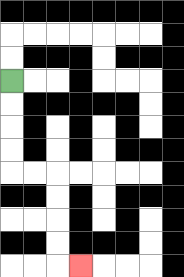{'start': '[0, 3]', 'end': '[3, 11]', 'path_directions': 'D,D,D,D,R,R,D,D,D,D,R', 'path_coordinates': '[[0, 3], [0, 4], [0, 5], [0, 6], [0, 7], [1, 7], [2, 7], [2, 8], [2, 9], [2, 10], [2, 11], [3, 11]]'}